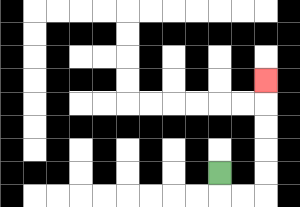{'start': '[9, 7]', 'end': '[11, 3]', 'path_directions': 'D,R,R,U,U,U,U,U', 'path_coordinates': '[[9, 7], [9, 8], [10, 8], [11, 8], [11, 7], [11, 6], [11, 5], [11, 4], [11, 3]]'}